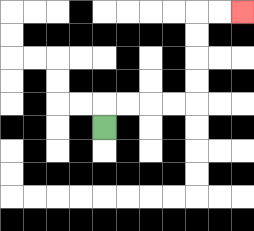{'start': '[4, 5]', 'end': '[10, 0]', 'path_directions': 'U,R,R,R,R,U,U,U,U,R,R', 'path_coordinates': '[[4, 5], [4, 4], [5, 4], [6, 4], [7, 4], [8, 4], [8, 3], [8, 2], [8, 1], [8, 0], [9, 0], [10, 0]]'}